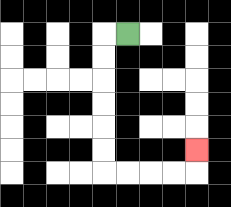{'start': '[5, 1]', 'end': '[8, 6]', 'path_directions': 'L,D,D,D,D,D,D,R,R,R,R,U', 'path_coordinates': '[[5, 1], [4, 1], [4, 2], [4, 3], [4, 4], [4, 5], [4, 6], [4, 7], [5, 7], [6, 7], [7, 7], [8, 7], [8, 6]]'}